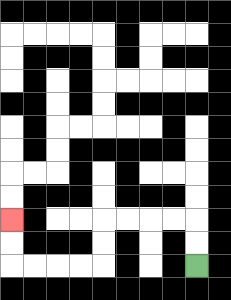{'start': '[8, 11]', 'end': '[0, 9]', 'path_directions': 'U,U,L,L,L,L,D,D,L,L,L,L,U,U', 'path_coordinates': '[[8, 11], [8, 10], [8, 9], [7, 9], [6, 9], [5, 9], [4, 9], [4, 10], [4, 11], [3, 11], [2, 11], [1, 11], [0, 11], [0, 10], [0, 9]]'}